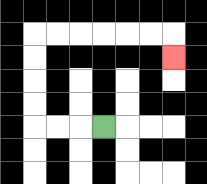{'start': '[4, 5]', 'end': '[7, 2]', 'path_directions': 'L,L,L,U,U,U,U,R,R,R,R,R,R,D', 'path_coordinates': '[[4, 5], [3, 5], [2, 5], [1, 5], [1, 4], [1, 3], [1, 2], [1, 1], [2, 1], [3, 1], [4, 1], [5, 1], [6, 1], [7, 1], [7, 2]]'}